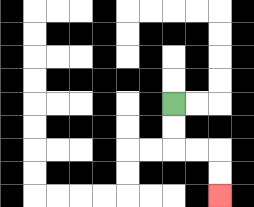{'start': '[7, 4]', 'end': '[9, 8]', 'path_directions': 'D,D,R,R,D,D', 'path_coordinates': '[[7, 4], [7, 5], [7, 6], [8, 6], [9, 6], [9, 7], [9, 8]]'}